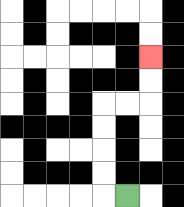{'start': '[5, 8]', 'end': '[6, 2]', 'path_directions': 'L,U,U,U,U,R,R,U,U', 'path_coordinates': '[[5, 8], [4, 8], [4, 7], [4, 6], [4, 5], [4, 4], [5, 4], [6, 4], [6, 3], [6, 2]]'}